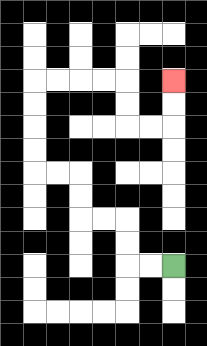{'start': '[7, 11]', 'end': '[7, 3]', 'path_directions': 'L,L,U,U,L,L,U,U,L,L,U,U,U,U,R,R,R,R,D,D,R,R,U,U', 'path_coordinates': '[[7, 11], [6, 11], [5, 11], [5, 10], [5, 9], [4, 9], [3, 9], [3, 8], [3, 7], [2, 7], [1, 7], [1, 6], [1, 5], [1, 4], [1, 3], [2, 3], [3, 3], [4, 3], [5, 3], [5, 4], [5, 5], [6, 5], [7, 5], [7, 4], [7, 3]]'}